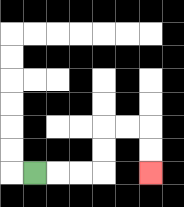{'start': '[1, 7]', 'end': '[6, 7]', 'path_directions': 'R,R,R,U,U,R,R,D,D', 'path_coordinates': '[[1, 7], [2, 7], [3, 7], [4, 7], [4, 6], [4, 5], [5, 5], [6, 5], [6, 6], [6, 7]]'}